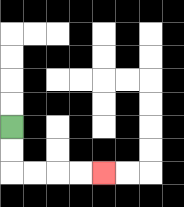{'start': '[0, 5]', 'end': '[4, 7]', 'path_directions': 'D,D,R,R,R,R', 'path_coordinates': '[[0, 5], [0, 6], [0, 7], [1, 7], [2, 7], [3, 7], [4, 7]]'}